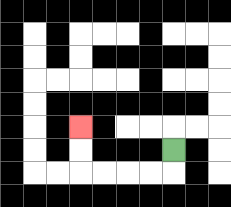{'start': '[7, 6]', 'end': '[3, 5]', 'path_directions': 'D,L,L,L,L,U,U', 'path_coordinates': '[[7, 6], [7, 7], [6, 7], [5, 7], [4, 7], [3, 7], [3, 6], [3, 5]]'}